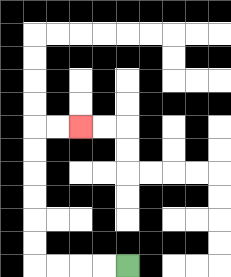{'start': '[5, 11]', 'end': '[3, 5]', 'path_directions': 'L,L,L,L,U,U,U,U,U,U,R,R', 'path_coordinates': '[[5, 11], [4, 11], [3, 11], [2, 11], [1, 11], [1, 10], [1, 9], [1, 8], [1, 7], [1, 6], [1, 5], [2, 5], [3, 5]]'}